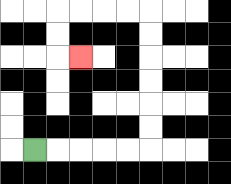{'start': '[1, 6]', 'end': '[3, 2]', 'path_directions': 'R,R,R,R,R,U,U,U,U,U,U,L,L,L,L,D,D,R', 'path_coordinates': '[[1, 6], [2, 6], [3, 6], [4, 6], [5, 6], [6, 6], [6, 5], [6, 4], [6, 3], [6, 2], [6, 1], [6, 0], [5, 0], [4, 0], [3, 0], [2, 0], [2, 1], [2, 2], [3, 2]]'}